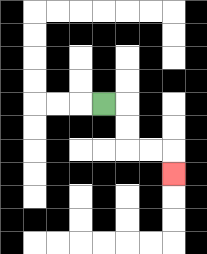{'start': '[4, 4]', 'end': '[7, 7]', 'path_directions': 'R,D,D,R,R,D', 'path_coordinates': '[[4, 4], [5, 4], [5, 5], [5, 6], [6, 6], [7, 6], [7, 7]]'}